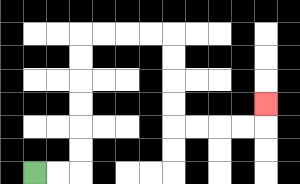{'start': '[1, 7]', 'end': '[11, 4]', 'path_directions': 'R,R,U,U,U,U,U,U,R,R,R,R,D,D,D,D,R,R,R,R,U', 'path_coordinates': '[[1, 7], [2, 7], [3, 7], [3, 6], [3, 5], [3, 4], [3, 3], [3, 2], [3, 1], [4, 1], [5, 1], [6, 1], [7, 1], [7, 2], [7, 3], [7, 4], [7, 5], [8, 5], [9, 5], [10, 5], [11, 5], [11, 4]]'}